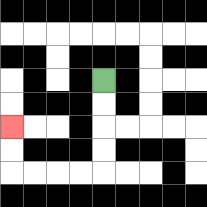{'start': '[4, 3]', 'end': '[0, 5]', 'path_directions': 'D,D,D,D,L,L,L,L,U,U', 'path_coordinates': '[[4, 3], [4, 4], [4, 5], [4, 6], [4, 7], [3, 7], [2, 7], [1, 7], [0, 7], [0, 6], [0, 5]]'}